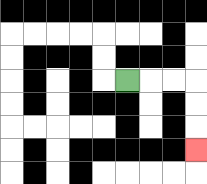{'start': '[5, 3]', 'end': '[8, 6]', 'path_directions': 'R,R,R,D,D,D', 'path_coordinates': '[[5, 3], [6, 3], [7, 3], [8, 3], [8, 4], [8, 5], [8, 6]]'}